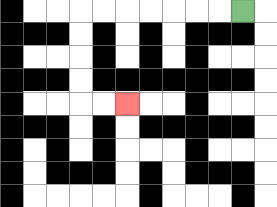{'start': '[10, 0]', 'end': '[5, 4]', 'path_directions': 'L,L,L,L,L,L,L,D,D,D,D,R,R', 'path_coordinates': '[[10, 0], [9, 0], [8, 0], [7, 0], [6, 0], [5, 0], [4, 0], [3, 0], [3, 1], [3, 2], [3, 3], [3, 4], [4, 4], [5, 4]]'}